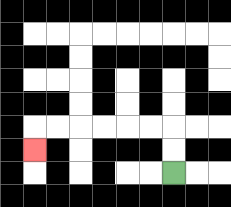{'start': '[7, 7]', 'end': '[1, 6]', 'path_directions': 'U,U,L,L,L,L,L,L,D', 'path_coordinates': '[[7, 7], [7, 6], [7, 5], [6, 5], [5, 5], [4, 5], [3, 5], [2, 5], [1, 5], [1, 6]]'}